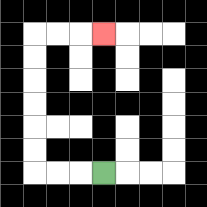{'start': '[4, 7]', 'end': '[4, 1]', 'path_directions': 'L,L,L,U,U,U,U,U,U,R,R,R', 'path_coordinates': '[[4, 7], [3, 7], [2, 7], [1, 7], [1, 6], [1, 5], [1, 4], [1, 3], [1, 2], [1, 1], [2, 1], [3, 1], [4, 1]]'}